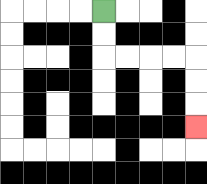{'start': '[4, 0]', 'end': '[8, 5]', 'path_directions': 'D,D,R,R,R,R,D,D,D', 'path_coordinates': '[[4, 0], [4, 1], [4, 2], [5, 2], [6, 2], [7, 2], [8, 2], [8, 3], [8, 4], [8, 5]]'}